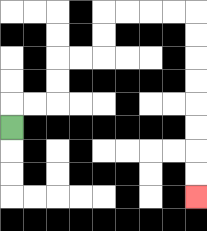{'start': '[0, 5]', 'end': '[8, 8]', 'path_directions': 'U,R,R,U,U,R,R,U,U,R,R,R,R,D,D,D,D,D,D,D,D', 'path_coordinates': '[[0, 5], [0, 4], [1, 4], [2, 4], [2, 3], [2, 2], [3, 2], [4, 2], [4, 1], [4, 0], [5, 0], [6, 0], [7, 0], [8, 0], [8, 1], [8, 2], [8, 3], [8, 4], [8, 5], [8, 6], [8, 7], [8, 8]]'}